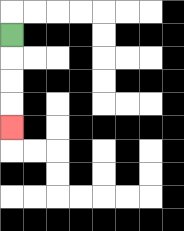{'start': '[0, 1]', 'end': '[0, 5]', 'path_directions': 'D,D,D,D', 'path_coordinates': '[[0, 1], [0, 2], [0, 3], [0, 4], [0, 5]]'}